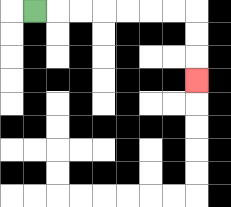{'start': '[1, 0]', 'end': '[8, 3]', 'path_directions': 'R,R,R,R,R,R,R,D,D,D', 'path_coordinates': '[[1, 0], [2, 0], [3, 0], [4, 0], [5, 0], [6, 0], [7, 0], [8, 0], [8, 1], [8, 2], [8, 3]]'}